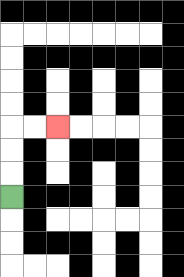{'start': '[0, 8]', 'end': '[2, 5]', 'path_directions': 'U,U,U,R,R', 'path_coordinates': '[[0, 8], [0, 7], [0, 6], [0, 5], [1, 5], [2, 5]]'}